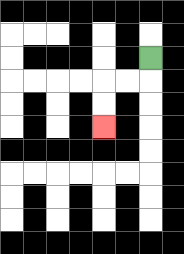{'start': '[6, 2]', 'end': '[4, 5]', 'path_directions': 'D,L,L,D,D', 'path_coordinates': '[[6, 2], [6, 3], [5, 3], [4, 3], [4, 4], [4, 5]]'}